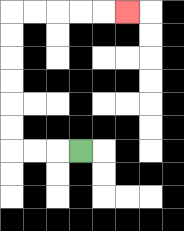{'start': '[3, 6]', 'end': '[5, 0]', 'path_directions': 'L,L,L,U,U,U,U,U,U,R,R,R,R,R', 'path_coordinates': '[[3, 6], [2, 6], [1, 6], [0, 6], [0, 5], [0, 4], [0, 3], [0, 2], [0, 1], [0, 0], [1, 0], [2, 0], [3, 0], [4, 0], [5, 0]]'}